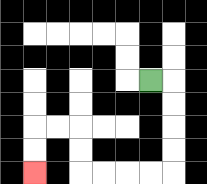{'start': '[6, 3]', 'end': '[1, 7]', 'path_directions': 'R,D,D,D,D,L,L,L,L,U,U,L,L,D,D', 'path_coordinates': '[[6, 3], [7, 3], [7, 4], [7, 5], [7, 6], [7, 7], [6, 7], [5, 7], [4, 7], [3, 7], [3, 6], [3, 5], [2, 5], [1, 5], [1, 6], [1, 7]]'}